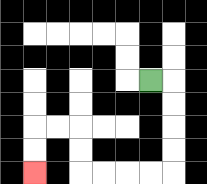{'start': '[6, 3]', 'end': '[1, 7]', 'path_directions': 'R,D,D,D,D,L,L,L,L,U,U,L,L,D,D', 'path_coordinates': '[[6, 3], [7, 3], [7, 4], [7, 5], [7, 6], [7, 7], [6, 7], [5, 7], [4, 7], [3, 7], [3, 6], [3, 5], [2, 5], [1, 5], [1, 6], [1, 7]]'}